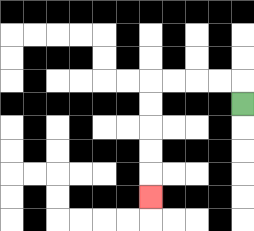{'start': '[10, 4]', 'end': '[6, 8]', 'path_directions': 'U,L,L,L,L,D,D,D,D,D', 'path_coordinates': '[[10, 4], [10, 3], [9, 3], [8, 3], [7, 3], [6, 3], [6, 4], [6, 5], [6, 6], [6, 7], [6, 8]]'}